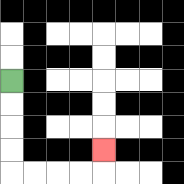{'start': '[0, 3]', 'end': '[4, 6]', 'path_directions': 'D,D,D,D,R,R,R,R,U', 'path_coordinates': '[[0, 3], [0, 4], [0, 5], [0, 6], [0, 7], [1, 7], [2, 7], [3, 7], [4, 7], [4, 6]]'}